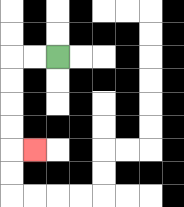{'start': '[2, 2]', 'end': '[1, 6]', 'path_directions': 'L,L,D,D,D,D,R', 'path_coordinates': '[[2, 2], [1, 2], [0, 2], [0, 3], [0, 4], [0, 5], [0, 6], [1, 6]]'}